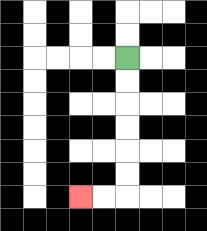{'start': '[5, 2]', 'end': '[3, 8]', 'path_directions': 'D,D,D,D,D,D,L,L', 'path_coordinates': '[[5, 2], [5, 3], [5, 4], [5, 5], [5, 6], [5, 7], [5, 8], [4, 8], [3, 8]]'}